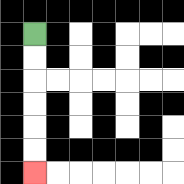{'start': '[1, 1]', 'end': '[1, 7]', 'path_directions': 'D,D,D,D,D,D', 'path_coordinates': '[[1, 1], [1, 2], [1, 3], [1, 4], [1, 5], [1, 6], [1, 7]]'}